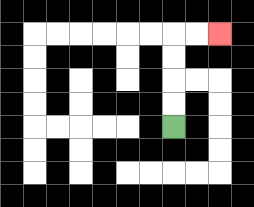{'start': '[7, 5]', 'end': '[9, 1]', 'path_directions': 'U,U,U,U,R,R', 'path_coordinates': '[[7, 5], [7, 4], [7, 3], [7, 2], [7, 1], [8, 1], [9, 1]]'}